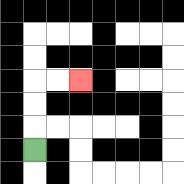{'start': '[1, 6]', 'end': '[3, 3]', 'path_directions': 'U,U,U,R,R', 'path_coordinates': '[[1, 6], [1, 5], [1, 4], [1, 3], [2, 3], [3, 3]]'}